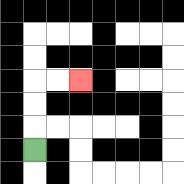{'start': '[1, 6]', 'end': '[3, 3]', 'path_directions': 'U,U,U,R,R', 'path_coordinates': '[[1, 6], [1, 5], [1, 4], [1, 3], [2, 3], [3, 3]]'}